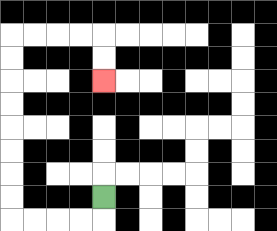{'start': '[4, 8]', 'end': '[4, 3]', 'path_directions': 'D,L,L,L,L,U,U,U,U,U,U,U,U,R,R,R,R,D,D', 'path_coordinates': '[[4, 8], [4, 9], [3, 9], [2, 9], [1, 9], [0, 9], [0, 8], [0, 7], [0, 6], [0, 5], [0, 4], [0, 3], [0, 2], [0, 1], [1, 1], [2, 1], [3, 1], [4, 1], [4, 2], [4, 3]]'}